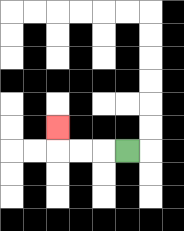{'start': '[5, 6]', 'end': '[2, 5]', 'path_directions': 'L,L,L,U', 'path_coordinates': '[[5, 6], [4, 6], [3, 6], [2, 6], [2, 5]]'}